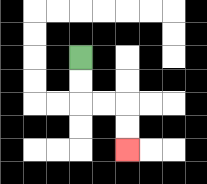{'start': '[3, 2]', 'end': '[5, 6]', 'path_directions': 'D,D,R,R,D,D', 'path_coordinates': '[[3, 2], [3, 3], [3, 4], [4, 4], [5, 4], [5, 5], [5, 6]]'}